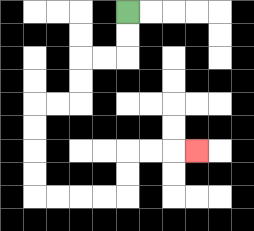{'start': '[5, 0]', 'end': '[8, 6]', 'path_directions': 'D,D,L,L,D,D,L,L,D,D,D,D,R,R,R,R,U,U,R,R,R', 'path_coordinates': '[[5, 0], [5, 1], [5, 2], [4, 2], [3, 2], [3, 3], [3, 4], [2, 4], [1, 4], [1, 5], [1, 6], [1, 7], [1, 8], [2, 8], [3, 8], [4, 8], [5, 8], [5, 7], [5, 6], [6, 6], [7, 6], [8, 6]]'}